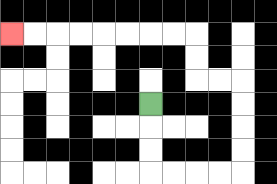{'start': '[6, 4]', 'end': '[0, 1]', 'path_directions': 'D,D,D,R,R,R,R,U,U,U,U,L,L,U,U,L,L,L,L,L,L,L,L', 'path_coordinates': '[[6, 4], [6, 5], [6, 6], [6, 7], [7, 7], [8, 7], [9, 7], [10, 7], [10, 6], [10, 5], [10, 4], [10, 3], [9, 3], [8, 3], [8, 2], [8, 1], [7, 1], [6, 1], [5, 1], [4, 1], [3, 1], [2, 1], [1, 1], [0, 1]]'}